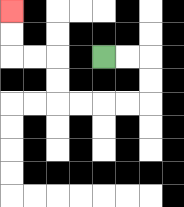{'start': '[4, 2]', 'end': '[0, 0]', 'path_directions': 'R,R,D,D,L,L,L,L,U,U,L,L,U,U', 'path_coordinates': '[[4, 2], [5, 2], [6, 2], [6, 3], [6, 4], [5, 4], [4, 4], [3, 4], [2, 4], [2, 3], [2, 2], [1, 2], [0, 2], [0, 1], [0, 0]]'}